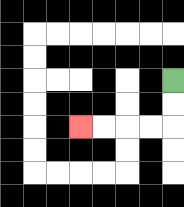{'start': '[7, 3]', 'end': '[3, 5]', 'path_directions': 'D,D,L,L,L,L', 'path_coordinates': '[[7, 3], [7, 4], [7, 5], [6, 5], [5, 5], [4, 5], [3, 5]]'}